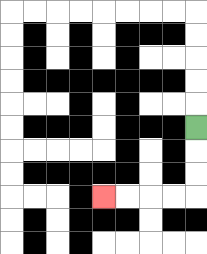{'start': '[8, 5]', 'end': '[4, 8]', 'path_directions': 'D,D,D,L,L,L,L', 'path_coordinates': '[[8, 5], [8, 6], [8, 7], [8, 8], [7, 8], [6, 8], [5, 8], [4, 8]]'}